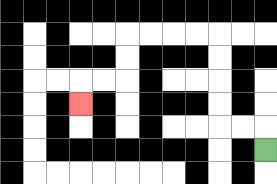{'start': '[11, 6]', 'end': '[3, 4]', 'path_directions': 'U,L,L,U,U,U,U,L,L,L,L,D,D,L,L,D', 'path_coordinates': '[[11, 6], [11, 5], [10, 5], [9, 5], [9, 4], [9, 3], [9, 2], [9, 1], [8, 1], [7, 1], [6, 1], [5, 1], [5, 2], [5, 3], [4, 3], [3, 3], [3, 4]]'}